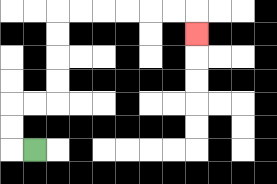{'start': '[1, 6]', 'end': '[8, 1]', 'path_directions': 'L,U,U,R,R,U,U,U,U,R,R,R,R,R,R,D', 'path_coordinates': '[[1, 6], [0, 6], [0, 5], [0, 4], [1, 4], [2, 4], [2, 3], [2, 2], [2, 1], [2, 0], [3, 0], [4, 0], [5, 0], [6, 0], [7, 0], [8, 0], [8, 1]]'}